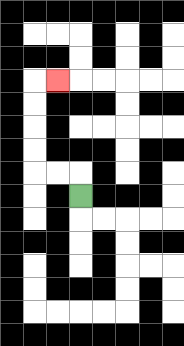{'start': '[3, 8]', 'end': '[2, 3]', 'path_directions': 'U,L,L,U,U,U,U,R', 'path_coordinates': '[[3, 8], [3, 7], [2, 7], [1, 7], [1, 6], [1, 5], [1, 4], [1, 3], [2, 3]]'}